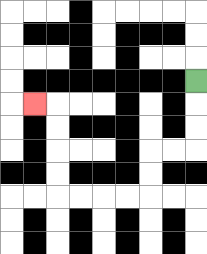{'start': '[8, 3]', 'end': '[1, 4]', 'path_directions': 'D,D,D,L,L,D,D,L,L,L,L,U,U,U,U,L', 'path_coordinates': '[[8, 3], [8, 4], [8, 5], [8, 6], [7, 6], [6, 6], [6, 7], [6, 8], [5, 8], [4, 8], [3, 8], [2, 8], [2, 7], [2, 6], [2, 5], [2, 4], [1, 4]]'}